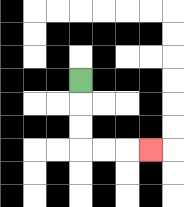{'start': '[3, 3]', 'end': '[6, 6]', 'path_directions': 'D,D,D,R,R,R', 'path_coordinates': '[[3, 3], [3, 4], [3, 5], [3, 6], [4, 6], [5, 6], [6, 6]]'}